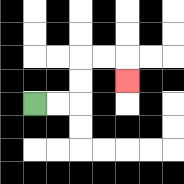{'start': '[1, 4]', 'end': '[5, 3]', 'path_directions': 'R,R,U,U,R,R,D', 'path_coordinates': '[[1, 4], [2, 4], [3, 4], [3, 3], [3, 2], [4, 2], [5, 2], [5, 3]]'}